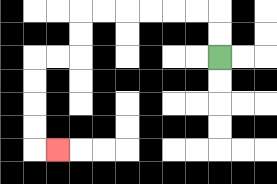{'start': '[9, 2]', 'end': '[2, 6]', 'path_directions': 'U,U,L,L,L,L,L,L,D,D,L,L,D,D,D,D,R', 'path_coordinates': '[[9, 2], [9, 1], [9, 0], [8, 0], [7, 0], [6, 0], [5, 0], [4, 0], [3, 0], [3, 1], [3, 2], [2, 2], [1, 2], [1, 3], [1, 4], [1, 5], [1, 6], [2, 6]]'}